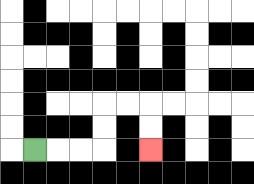{'start': '[1, 6]', 'end': '[6, 6]', 'path_directions': 'R,R,R,U,U,R,R,D,D', 'path_coordinates': '[[1, 6], [2, 6], [3, 6], [4, 6], [4, 5], [4, 4], [5, 4], [6, 4], [6, 5], [6, 6]]'}